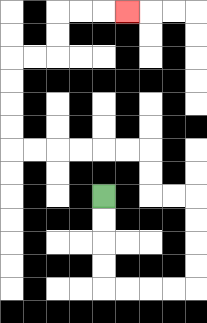{'start': '[4, 8]', 'end': '[5, 0]', 'path_directions': 'D,D,D,D,R,R,R,R,U,U,U,U,L,L,U,U,L,L,L,L,L,L,U,U,U,U,R,R,U,U,R,R,R', 'path_coordinates': '[[4, 8], [4, 9], [4, 10], [4, 11], [4, 12], [5, 12], [6, 12], [7, 12], [8, 12], [8, 11], [8, 10], [8, 9], [8, 8], [7, 8], [6, 8], [6, 7], [6, 6], [5, 6], [4, 6], [3, 6], [2, 6], [1, 6], [0, 6], [0, 5], [0, 4], [0, 3], [0, 2], [1, 2], [2, 2], [2, 1], [2, 0], [3, 0], [4, 0], [5, 0]]'}